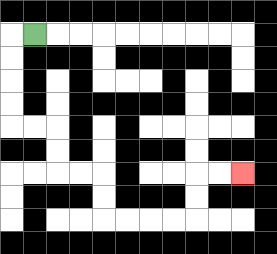{'start': '[1, 1]', 'end': '[10, 7]', 'path_directions': 'L,D,D,D,D,R,R,D,D,R,R,D,D,R,R,R,R,U,U,R,R', 'path_coordinates': '[[1, 1], [0, 1], [0, 2], [0, 3], [0, 4], [0, 5], [1, 5], [2, 5], [2, 6], [2, 7], [3, 7], [4, 7], [4, 8], [4, 9], [5, 9], [6, 9], [7, 9], [8, 9], [8, 8], [8, 7], [9, 7], [10, 7]]'}